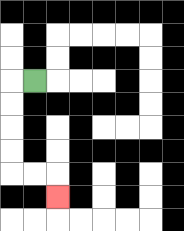{'start': '[1, 3]', 'end': '[2, 8]', 'path_directions': 'L,D,D,D,D,R,R,D', 'path_coordinates': '[[1, 3], [0, 3], [0, 4], [0, 5], [0, 6], [0, 7], [1, 7], [2, 7], [2, 8]]'}